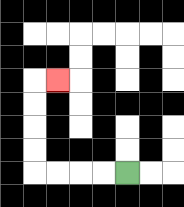{'start': '[5, 7]', 'end': '[2, 3]', 'path_directions': 'L,L,L,L,U,U,U,U,R', 'path_coordinates': '[[5, 7], [4, 7], [3, 7], [2, 7], [1, 7], [1, 6], [1, 5], [1, 4], [1, 3], [2, 3]]'}